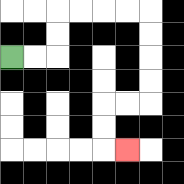{'start': '[0, 2]', 'end': '[5, 6]', 'path_directions': 'R,R,U,U,R,R,R,R,D,D,D,D,L,L,D,D,R', 'path_coordinates': '[[0, 2], [1, 2], [2, 2], [2, 1], [2, 0], [3, 0], [4, 0], [5, 0], [6, 0], [6, 1], [6, 2], [6, 3], [6, 4], [5, 4], [4, 4], [4, 5], [4, 6], [5, 6]]'}